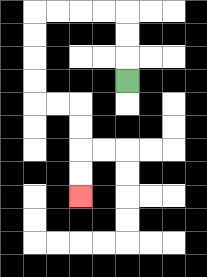{'start': '[5, 3]', 'end': '[3, 8]', 'path_directions': 'U,U,U,L,L,L,L,D,D,D,D,R,R,D,D,D,D', 'path_coordinates': '[[5, 3], [5, 2], [5, 1], [5, 0], [4, 0], [3, 0], [2, 0], [1, 0], [1, 1], [1, 2], [1, 3], [1, 4], [2, 4], [3, 4], [3, 5], [3, 6], [3, 7], [3, 8]]'}